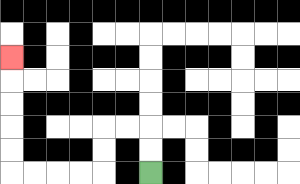{'start': '[6, 7]', 'end': '[0, 2]', 'path_directions': 'U,U,L,L,D,D,L,L,L,L,U,U,U,U,U', 'path_coordinates': '[[6, 7], [6, 6], [6, 5], [5, 5], [4, 5], [4, 6], [4, 7], [3, 7], [2, 7], [1, 7], [0, 7], [0, 6], [0, 5], [0, 4], [0, 3], [0, 2]]'}